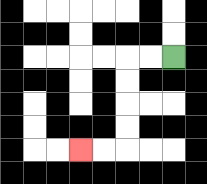{'start': '[7, 2]', 'end': '[3, 6]', 'path_directions': 'L,L,D,D,D,D,L,L', 'path_coordinates': '[[7, 2], [6, 2], [5, 2], [5, 3], [5, 4], [5, 5], [5, 6], [4, 6], [3, 6]]'}